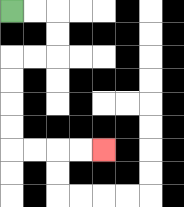{'start': '[0, 0]', 'end': '[4, 6]', 'path_directions': 'R,R,D,D,L,L,D,D,D,D,R,R,R,R', 'path_coordinates': '[[0, 0], [1, 0], [2, 0], [2, 1], [2, 2], [1, 2], [0, 2], [0, 3], [0, 4], [0, 5], [0, 6], [1, 6], [2, 6], [3, 6], [4, 6]]'}